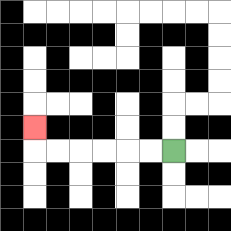{'start': '[7, 6]', 'end': '[1, 5]', 'path_directions': 'L,L,L,L,L,L,U', 'path_coordinates': '[[7, 6], [6, 6], [5, 6], [4, 6], [3, 6], [2, 6], [1, 6], [1, 5]]'}